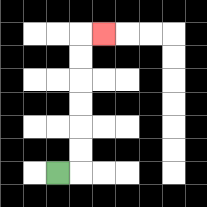{'start': '[2, 7]', 'end': '[4, 1]', 'path_directions': 'R,U,U,U,U,U,U,R', 'path_coordinates': '[[2, 7], [3, 7], [3, 6], [3, 5], [3, 4], [3, 3], [3, 2], [3, 1], [4, 1]]'}